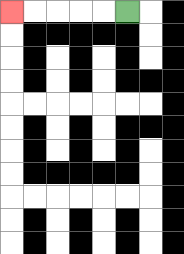{'start': '[5, 0]', 'end': '[0, 0]', 'path_directions': 'L,L,L,L,L', 'path_coordinates': '[[5, 0], [4, 0], [3, 0], [2, 0], [1, 0], [0, 0]]'}